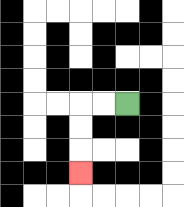{'start': '[5, 4]', 'end': '[3, 7]', 'path_directions': 'L,L,D,D,D', 'path_coordinates': '[[5, 4], [4, 4], [3, 4], [3, 5], [3, 6], [3, 7]]'}